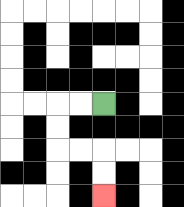{'start': '[4, 4]', 'end': '[4, 8]', 'path_directions': 'L,L,D,D,R,R,D,D', 'path_coordinates': '[[4, 4], [3, 4], [2, 4], [2, 5], [2, 6], [3, 6], [4, 6], [4, 7], [4, 8]]'}